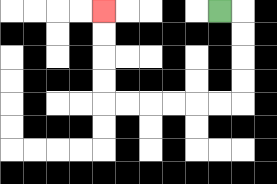{'start': '[9, 0]', 'end': '[4, 0]', 'path_directions': 'R,D,D,D,D,L,L,L,L,L,L,U,U,U,U', 'path_coordinates': '[[9, 0], [10, 0], [10, 1], [10, 2], [10, 3], [10, 4], [9, 4], [8, 4], [7, 4], [6, 4], [5, 4], [4, 4], [4, 3], [4, 2], [4, 1], [4, 0]]'}